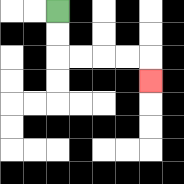{'start': '[2, 0]', 'end': '[6, 3]', 'path_directions': 'D,D,R,R,R,R,D', 'path_coordinates': '[[2, 0], [2, 1], [2, 2], [3, 2], [4, 2], [5, 2], [6, 2], [6, 3]]'}